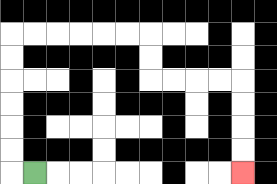{'start': '[1, 7]', 'end': '[10, 7]', 'path_directions': 'L,U,U,U,U,U,U,R,R,R,R,R,R,D,D,R,R,R,R,D,D,D,D', 'path_coordinates': '[[1, 7], [0, 7], [0, 6], [0, 5], [0, 4], [0, 3], [0, 2], [0, 1], [1, 1], [2, 1], [3, 1], [4, 1], [5, 1], [6, 1], [6, 2], [6, 3], [7, 3], [8, 3], [9, 3], [10, 3], [10, 4], [10, 5], [10, 6], [10, 7]]'}